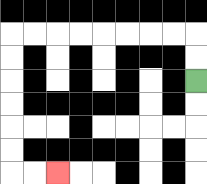{'start': '[8, 3]', 'end': '[2, 7]', 'path_directions': 'U,U,L,L,L,L,L,L,L,L,D,D,D,D,D,D,R,R', 'path_coordinates': '[[8, 3], [8, 2], [8, 1], [7, 1], [6, 1], [5, 1], [4, 1], [3, 1], [2, 1], [1, 1], [0, 1], [0, 2], [0, 3], [0, 4], [0, 5], [0, 6], [0, 7], [1, 7], [2, 7]]'}